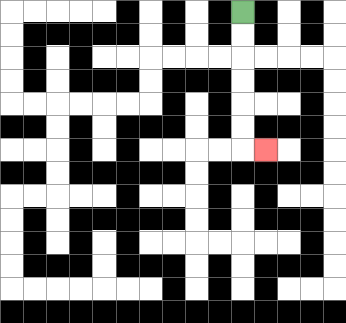{'start': '[10, 0]', 'end': '[11, 6]', 'path_directions': 'D,D,D,D,D,D,R', 'path_coordinates': '[[10, 0], [10, 1], [10, 2], [10, 3], [10, 4], [10, 5], [10, 6], [11, 6]]'}